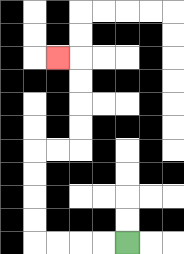{'start': '[5, 10]', 'end': '[2, 2]', 'path_directions': 'L,L,L,L,U,U,U,U,R,R,U,U,U,U,L', 'path_coordinates': '[[5, 10], [4, 10], [3, 10], [2, 10], [1, 10], [1, 9], [1, 8], [1, 7], [1, 6], [2, 6], [3, 6], [3, 5], [3, 4], [3, 3], [3, 2], [2, 2]]'}